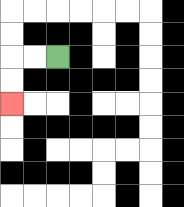{'start': '[2, 2]', 'end': '[0, 4]', 'path_directions': 'L,L,D,D', 'path_coordinates': '[[2, 2], [1, 2], [0, 2], [0, 3], [0, 4]]'}